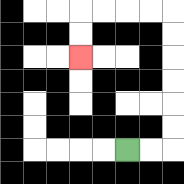{'start': '[5, 6]', 'end': '[3, 2]', 'path_directions': 'R,R,U,U,U,U,U,U,L,L,L,L,D,D', 'path_coordinates': '[[5, 6], [6, 6], [7, 6], [7, 5], [7, 4], [7, 3], [7, 2], [7, 1], [7, 0], [6, 0], [5, 0], [4, 0], [3, 0], [3, 1], [3, 2]]'}